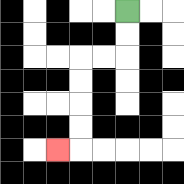{'start': '[5, 0]', 'end': '[2, 6]', 'path_directions': 'D,D,L,L,D,D,D,D,L', 'path_coordinates': '[[5, 0], [5, 1], [5, 2], [4, 2], [3, 2], [3, 3], [3, 4], [3, 5], [3, 6], [2, 6]]'}